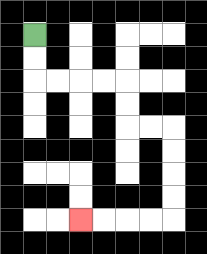{'start': '[1, 1]', 'end': '[3, 9]', 'path_directions': 'D,D,R,R,R,R,D,D,R,R,D,D,D,D,L,L,L,L', 'path_coordinates': '[[1, 1], [1, 2], [1, 3], [2, 3], [3, 3], [4, 3], [5, 3], [5, 4], [5, 5], [6, 5], [7, 5], [7, 6], [7, 7], [7, 8], [7, 9], [6, 9], [5, 9], [4, 9], [3, 9]]'}